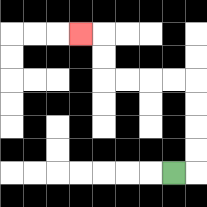{'start': '[7, 7]', 'end': '[3, 1]', 'path_directions': 'R,U,U,U,U,L,L,L,L,U,U,L', 'path_coordinates': '[[7, 7], [8, 7], [8, 6], [8, 5], [8, 4], [8, 3], [7, 3], [6, 3], [5, 3], [4, 3], [4, 2], [4, 1], [3, 1]]'}